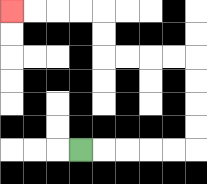{'start': '[3, 6]', 'end': '[0, 0]', 'path_directions': 'R,R,R,R,R,U,U,U,U,L,L,L,L,U,U,L,L,L,L', 'path_coordinates': '[[3, 6], [4, 6], [5, 6], [6, 6], [7, 6], [8, 6], [8, 5], [8, 4], [8, 3], [8, 2], [7, 2], [6, 2], [5, 2], [4, 2], [4, 1], [4, 0], [3, 0], [2, 0], [1, 0], [0, 0]]'}